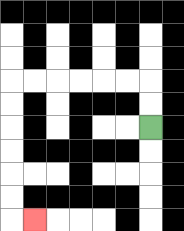{'start': '[6, 5]', 'end': '[1, 9]', 'path_directions': 'U,U,L,L,L,L,L,L,D,D,D,D,D,D,R', 'path_coordinates': '[[6, 5], [6, 4], [6, 3], [5, 3], [4, 3], [3, 3], [2, 3], [1, 3], [0, 3], [0, 4], [0, 5], [0, 6], [0, 7], [0, 8], [0, 9], [1, 9]]'}